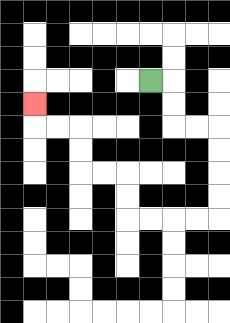{'start': '[6, 3]', 'end': '[1, 4]', 'path_directions': 'R,D,D,R,R,D,D,D,D,L,L,L,L,U,U,L,L,U,U,L,L,U', 'path_coordinates': '[[6, 3], [7, 3], [7, 4], [7, 5], [8, 5], [9, 5], [9, 6], [9, 7], [9, 8], [9, 9], [8, 9], [7, 9], [6, 9], [5, 9], [5, 8], [5, 7], [4, 7], [3, 7], [3, 6], [3, 5], [2, 5], [1, 5], [1, 4]]'}